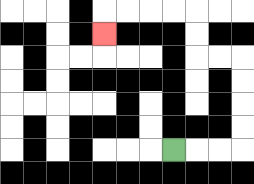{'start': '[7, 6]', 'end': '[4, 1]', 'path_directions': 'R,R,R,U,U,U,U,L,L,U,U,L,L,L,L,D', 'path_coordinates': '[[7, 6], [8, 6], [9, 6], [10, 6], [10, 5], [10, 4], [10, 3], [10, 2], [9, 2], [8, 2], [8, 1], [8, 0], [7, 0], [6, 0], [5, 0], [4, 0], [4, 1]]'}